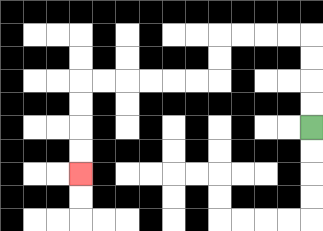{'start': '[13, 5]', 'end': '[3, 7]', 'path_directions': 'U,U,U,U,L,L,L,L,D,D,L,L,L,L,L,L,D,D,D,D', 'path_coordinates': '[[13, 5], [13, 4], [13, 3], [13, 2], [13, 1], [12, 1], [11, 1], [10, 1], [9, 1], [9, 2], [9, 3], [8, 3], [7, 3], [6, 3], [5, 3], [4, 3], [3, 3], [3, 4], [3, 5], [3, 6], [3, 7]]'}